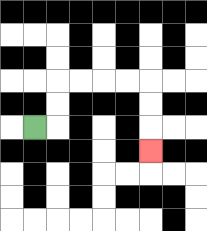{'start': '[1, 5]', 'end': '[6, 6]', 'path_directions': 'R,U,U,R,R,R,R,D,D,D', 'path_coordinates': '[[1, 5], [2, 5], [2, 4], [2, 3], [3, 3], [4, 3], [5, 3], [6, 3], [6, 4], [6, 5], [6, 6]]'}